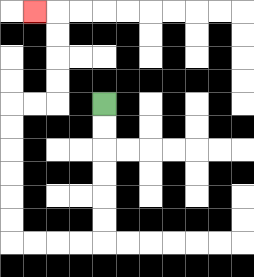{'start': '[4, 4]', 'end': '[1, 0]', 'path_directions': 'D,D,D,D,D,D,L,L,L,L,U,U,U,U,U,U,R,R,U,U,U,U,L', 'path_coordinates': '[[4, 4], [4, 5], [4, 6], [4, 7], [4, 8], [4, 9], [4, 10], [3, 10], [2, 10], [1, 10], [0, 10], [0, 9], [0, 8], [0, 7], [0, 6], [0, 5], [0, 4], [1, 4], [2, 4], [2, 3], [2, 2], [2, 1], [2, 0], [1, 0]]'}